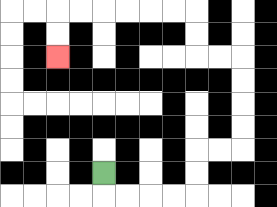{'start': '[4, 7]', 'end': '[2, 2]', 'path_directions': 'D,R,R,R,R,U,U,R,R,U,U,U,U,L,L,U,U,L,L,L,L,L,L,D,D', 'path_coordinates': '[[4, 7], [4, 8], [5, 8], [6, 8], [7, 8], [8, 8], [8, 7], [8, 6], [9, 6], [10, 6], [10, 5], [10, 4], [10, 3], [10, 2], [9, 2], [8, 2], [8, 1], [8, 0], [7, 0], [6, 0], [5, 0], [4, 0], [3, 0], [2, 0], [2, 1], [2, 2]]'}